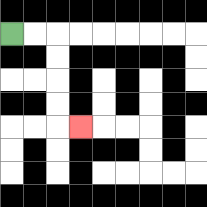{'start': '[0, 1]', 'end': '[3, 5]', 'path_directions': 'R,R,D,D,D,D,R', 'path_coordinates': '[[0, 1], [1, 1], [2, 1], [2, 2], [2, 3], [2, 4], [2, 5], [3, 5]]'}